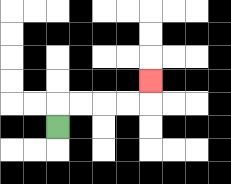{'start': '[2, 5]', 'end': '[6, 3]', 'path_directions': 'U,R,R,R,R,U', 'path_coordinates': '[[2, 5], [2, 4], [3, 4], [4, 4], [5, 4], [6, 4], [6, 3]]'}